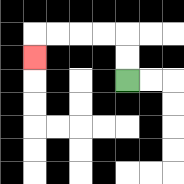{'start': '[5, 3]', 'end': '[1, 2]', 'path_directions': 'U,U,L,L,L,L,D', 'path_coordinates': '[[5, 3], [5, 2], [5, 1], [4, 1], [3, 1], [2, 1], [1, 1], [1, 2]]'}